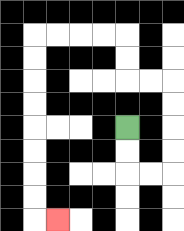{'start': '[5, 5]', 'end': '[2, 9]', 'path_directions': 'D,D,R,R,U,U,U,U,L,L,U,U,L,L,L,L,D,D,D,D,D,D,D,D,R', 'path_coordinates': '[[5, 5], [5, 6], [5, 7], [6, 7], [7, 7], [7, 6], [7, 5], [7, 4], [7, 3], [6, 3], [5, 3], [5, 2], [5, 1], [4, 1], [3, 1], [2, 1], [1, 1], [1, 2], [1, 3], [1, 4], [1, 5], [1, 6], [1, 7], [1, 8], [1, 9], [2, 9]]'}